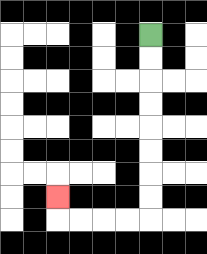{'start': '[6, 1]', 'end': '[2, 8]', 'path_directions': 'D,D,D,D,D,D,D,D,L,L,L,L,U', 'path_coordinates': '[[6, 1], [6, 2], [6, 3], [6, 4], [6, 5], [6, 6], [6, 7], [6, 8], [6, 9], [5, 9], [4, 9], [3, 9], [2, 9], [2, 8]]'}